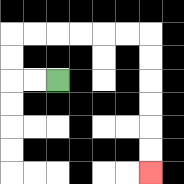{'start': '[2, 3]', 'end': '[6, 7]', 'path_directions': 'L,L,U,U,R,R,R,R,R,R,D,D,D,D,D,D', 'path_coordinates': '[[2, 3], [1, 3], [0, 3], [0, 2], [0, 1], [1, 1], [2, 1], [3, 1], [4, 1], [5, 1], [6, 1], [6, 2], [6, 3], [6, 4], [6, 5], [6, 6], [6, 7]]'}